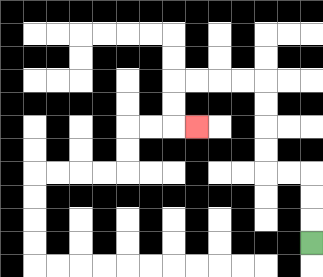{'start': '[13, 10]', 'end': '[8, 5]', 'path_directions': 'U,U,U,L,L,U,U,U,U,L,L,L,L,D,D,R', 'path_coordinates': '[[13, 10], [13, 9], [13, 8], [13, 7], [12, 7], [11, 7], [11, 6], [11, 5], [11, 4], [11, 3], [10, 3], [9, 3], [8, 3], [7, 3], [7, 4], [7, 5], [8, 5]]'}